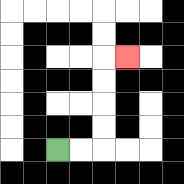{'start': '[2, 6]', 'end': '[5, 2]', 'path_directions': 'R,R,U,U,U,U,R', 'path_coordinates': '[[2, 6], [3, 6], [4, 6], [4, 5], [4, 4], [4, 3], [4, 2], [5, 2]]'}